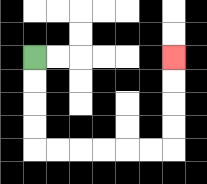{'start': '[1, 2]', 'end': '[7, 2]', 'path_directions': 'D,D,D,D,R,R,R,R,R,R,U,U,U,U', 'path_coordinates': '[[1, 2], [1, 3], [1, 4], [1, 5], [1, 6], [2, 6], [3, 6], [4, 6], [5, 6], [6, 6], [7, 6], [7, 5], [7, 4], [7, 3], [7, 2]]'}